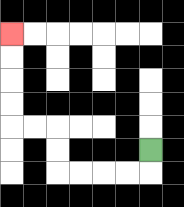{'start': '[6, 6]', 'end': '[0, 1]', 'path_directions': 'D,L,L,L,L,U,U,L,L,U,U,U,U', 'path_coordinates': '[[6, 6], [6, 7], [5, 7], [4, 7], [3, 7], [2, 7], [2, 6], [2, 5], [1, 5], [0, 5], [0, 4], [0, 3], [0, 2], [0, 1]]'}